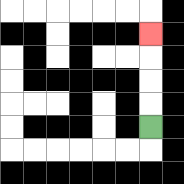{'start': '[6, 5]', 'end': '[6, 1]', 'path_directions': 'U,U,U,U', 'path_coordinates': '[[6, 5], [6, 4], [6, 3], [6, 2], [6, 1]]'}